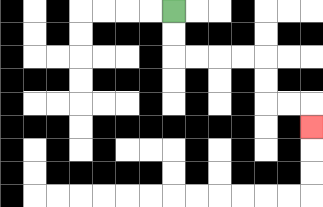{'start': '[7, 0]', 'end': '[13, 5]', 'path_directions': 'D,D,R,R,R,R,D,D,R,R,D', 'path_coordinates': '[[7, 0], [7, 1], [7, 2], [8, 2], [9, 2], [10, 2], [11, 2], [11, 3], [11, 4], [12, 4], [13, 4], [13, 5]]'}